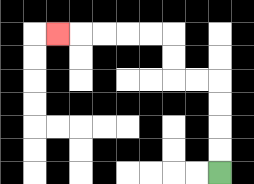{'start': '[9, 7]', 'end': '[2, 1]', 'path_directions': 'U,U,U,U,L,L,U,U,L,L,L,L,L', 'path_coordinates': '[[9, 7], [9, 6], [9, 5], [9, 4], [9, 3], [8, 3], [7, 3], [7, 2], [7, 1], [6, 1], [5, 1], [4, 1], [3, 1], [2, 1]]'}